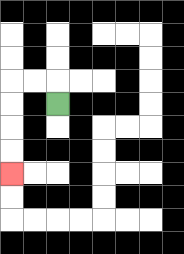{'start': '[2, 4]', 'end': '[0, 7]', 'path_directions': 'U,L,L,D,D,D,D', 'path_coordinates': '[[2, 4], [2, 3], [1, 3], [0, 3], [0, 4], [0, 5], [0, 6], [0, 7]]'}